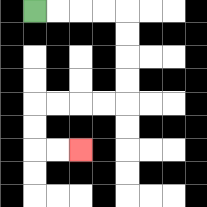{'start': '[1, 0]', 'end': '[3, 6]', 'path_directions': 'R,R,R,R,D,D,D,D,L,L,L,L,D,D,R,R', 'path_coordinates': '[[1, 0], [2, 0], [3, 0], [4, 0], [5, 0], [5, 1], [5, 2], [5, 3], [5, 4], [4, 4], [3, 4], [2, 4], [1, 4], [1, 5], [1, 6], [2, 6], [3, 6]]'}